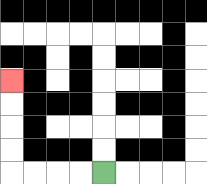{'start': '[4, 7]', 'end': '[0, 3]', 'path_directions': 'L,L,L,L,U,U,U,U', 'path_coordinates': '[[4, 7], [3, 7], [2, 7], [1, 7], [0, 7], [0, 6], [0, 5], [0, 4], [0, 3]]'}